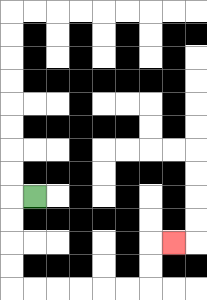{'start': '[1, 8]', 'end': '[7, 10]', 'path_directions': 'L,D,D,D,D,R,R,R,R,R,R,U,U,R', 'path_coordinates': '[[1, 8], [0, 8], [0, 9], [0, 10], [0, 11], [0, 12], [1, 12], [2, 12], [3, 12], [4, 12], [5, 12], [6, 12], [6, 11], [6, 10], [7, 10]]'}